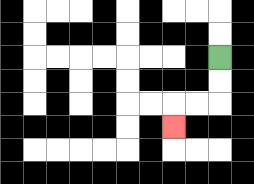{'start': '[9, 2]', 'end': '[7, 5]', 'path_directions': 'D,D,L,L,D', 'path_coordinates': '[[9, 2], [9, 3], [9, 4], [8, 4], [7, 4], [7, 5]]'}